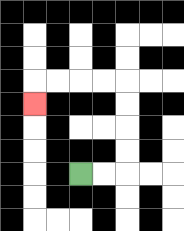{'start': '[3, 7]', 'end': '[1, 4]', 'path_directions': 'R,R,U,U,U,U,L,L,L,L,D', 'path_coordinates': '[[3, 7], [4, 7], [5, 7], [5, 6], [5, 5], [5, 4], [5, 3], [4, 3], [3, 3], [2, 3], [1, 3], [1, 4]]'}